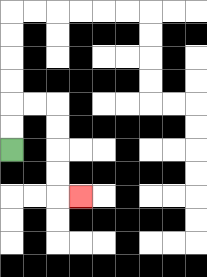{'start': '[0, 6]', 'end': '[3, 8]', 'path_directions': 'U,U,R,R,D,D,D,D,R', 'path_coordinates': '[[0, 6], [0, 5], [0, 4], [1, 4], [2, 4], [2, 5], [2, 6], [2, 7], [2, 8], [3, 8]]'}